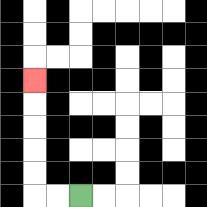{'start': '[3, 8]', 'end': '[1, 3]', 'path_directions': 'L,L,U,U,U,U,U', 'path_coordinates': '[[3, 8], [2, 8], [1, 8], [1, 7], [1, 6], [1, 5], [1, 4], [1, 3]]'}